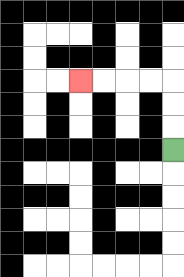{'start': '[7, 6]', 'end': '[3, 3]', 'path_directions': 'U,U,U,L,L,L,L', 'path_coordinates': '[[7, 6], [7, 5], [7, 4], [7, 3], [6, 3], [5, 3], [4, 3], [3, 3]]'}